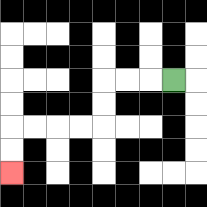{'start': '[7, 3]', 'end': '[0, 7]', 'path_directions': 'L,L,L,D,D,L,L,L,L,D,D', 'path_coordinates': '[[7, 3], [6, 3], [5, 3], [4, 3], [4, 4], [4, 5], [3, 5], [2, 5], [1, 5], [0, 5], [0, 6], [0, 7]]'}